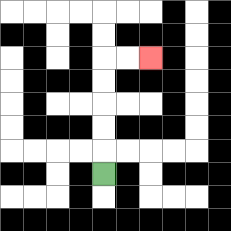{'start': '[4, 7]', 'end': '[6, 2]', 'path_directions': 'U,U,U,U,U,R,R', 'path_coordinates': '[[4, 7], [4, 6], [4, 5], [4, 4], [4, 3], [4, 2], [5, 2], [6, 2]]'}